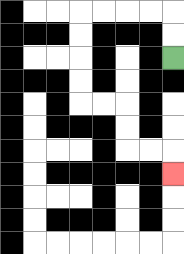{'start': '[7, 2]', 'end': '[7, 7]', 'path_directions': 'U,U,L,L,L,L,D,D,D,D,R,R,D,D,R,R,D', 'path_coordinates': '[[7, 2], [7, 1], [7, 0], [6, 0], [5, 0], [4, 0], [3, 0], [3, 1], [3, 2], [3, 3], [3, 4], [4, 4], [5, 4], [5, 5], [5, 6], [6, 6], [7, 6], [7, 7]]'}